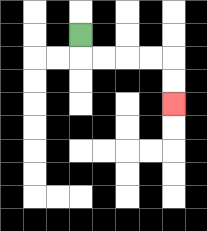{'start': '[3, 1]', 'end': '[7, 4]', 'path_directions': 'D,R,R,R,R,D,D', 'path_coordinates': '[[3, 1], [3, 2], [4, 2], [5, 2], [6, 2], [7, 2], [7, 3], [7, 4]]'}